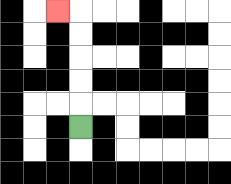{'start': '[3, 5]', 'end': '[2, 0]', 'path_directions': 'U,U,U,U,U,L', 'path_coordinates': '[[3, 5], [3, 4], [3, 3], [3, 2], [3, 1], [3, 0], [2, 0]]'}